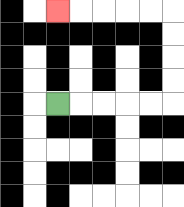{'start': '[2, 4]', 'end': '[2, 0]', 'path_directions': 'R,R,R,R,R,U,U,U,U,L,L,L,L,L', 'path_coordinates': '[[2, 4], [3, 4], [4, 4], [5, 4], [6, 4], [7, 4], [7, 3], [7, 2], [7, 1], [7, 0], [6, 0], [5, 0], [4, 0], [3, 0], [2, 0]]'}